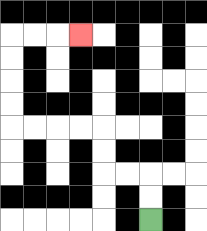{'start': '[6, 9]', 'end': '[3, 1]', 'path_directions': 'U,U,L,L,U,U,L,L,L,L,U,U,U,U,R,R,R', 'path_coordinates': '[[6, 9], [6, 8], [6, 7], [5, 7], [4, 7], [4, 6], [4, 5], [3, 5], [2, 5], [1, 5], [0, 5], [0, 4], [0, 3], [0, 2], [0, 1], [1, 1], [2, 1], [3, 1]]'}